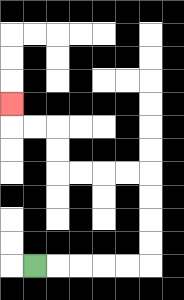{'start': '[1, 11]', 'end': '[0, 4]', 'path_directions': 'R,R,R,R,R,U,U,U,U,L,L,L,L,U,U,L,L,U', 'path_coordinates': '[[1, 11], [2, 11], [3, 11], [4, 11], [5, 11], [6, 11], [6, 10], [6, 9], [6, 8], [6, 7], [5, 7], [4, 7], [3, 7], [2, 7], [2, 6], [2, 5], [1, 5], [0, 5], [0, 4]]'}